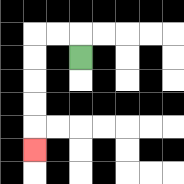{'start': '[3, 2]', 'end': '[1, 6]', 'path_directions': 'U,L,L,D,D,D,D,D', 'path_coordinates': '[[3, 2], [3, 1], [2, 1], [1, 1], [1, 2], [1, 3], [1, 4], [1, 5], [1, 6]]'}